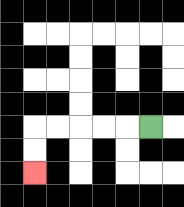{'start': '[6, 5]', 'end': '[1, 7]', 'path_directions': 'L,L,L,L,L,D,D', 'path_coordinates': '[[6, 5], [5, 5], [4, 5], [3, 5], [2, 5], [1, 5], [1, 6], [1, 7]]'}